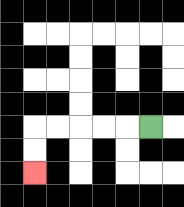{'start': '[6, 5]', 'end': '[1, 7]', 'path_directions': 'L,L,L,L,L,D,D', 'path_coordinates': '[[6, 5], [5, 5], [4, 5], [3, 5], [2, 5], [1, 5], [1, 6], [1, 7]]'}